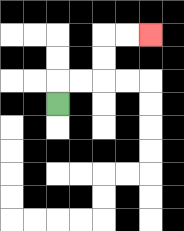{'start': '[2, 4]', 'end': '[6, 1]', 'path_directions': 'U,R,R,U,U,R,R', 'path_coordinates': '[[2, 4], [2, 3], [3, 3], [4, 3], [4, 2], [4, 1], [5, 1], [6, 1]]'}